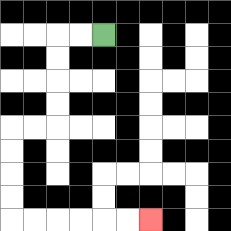{'start': '[4, 1]', 'end': '[6, 9]', 'path_directions': 'L,L,D,D,D,D,L,L,D,D,D,D,R,R,R,R,R,R', 'path_coordinates': '[[4, 1], [3, 1], [2, 1], [2, 2], [2, 3], [2, 4], [2, 5], [1, 5], [0, 5], [0, 6], [0, 7], [0, 8], [0, 9], [1, 9], [2, 9], [3, 9], [4, 9], [5, 9], [6, 9]]'}